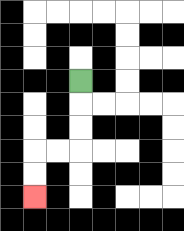{'start': '[3, 3]', 'end': '[1, 8]', 'path_directions': 'D,D,D,L,L,D,D', 'path_coordinates': '[[3, 3], [3, 4], [3, 5], [3, 6], [2, 6], [1, 6], [1, 7], [1, 8]]'}